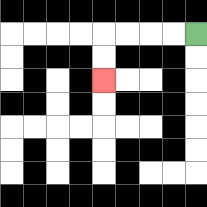{'start': '[8, 1]', 'end': '[4, 3]', 'path_directions': 'L,L,L,L,D,D', 'path_coordinates': '[[8, 1], [7, 1], [6, 1], [5, 1], [4, 1], [4, 2], [4, 3]]'}